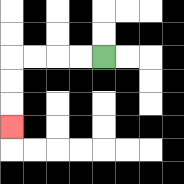{'start': '[4, 2]', 'end': '[0, 5]', 'path_directions': 'L,L,L,L,D,D,D', 'path_coordinates': '[[4, 2], [3, 2], [2, 2], [1, 2], [0, 2], [0, 3], [0, 4], [0, 5]]'}